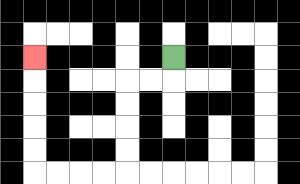{'start': '[7, 2]', 'end': '[1, 2]', 'path_directions': 'D,L,L,D,D,D,D,L,L,L,L,U,U,U,U,U', 'path_coordinates': '[[7, 2], [7, 3], [6, 3], [5, 3], [5, 4], [5, 5], [5, 6], [5, 7], [4, 7], [3, 7], [2, 7], [1, 7], [1, 6], [1, 5], [1, 4], [1, 3], [1, 2]]'}